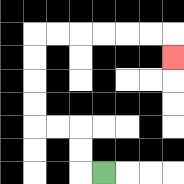{'start': '[4, 7]', 'end': '[7, 2]', 'path_directions': 'L,U,U,L,L,U,U,U,U,R,R,R,R,R,R,D', 'path_coordinates': '[[4, 7], [3, 7], [3, 6], [3, 5], [2, 5], [1, 5], [1, 4], [1, 3], [1, 2], [1, 1], [2, 1], [3, 1], [4, 1], [5, 1], [6, 1], [7, 1], [7, 2]]'}